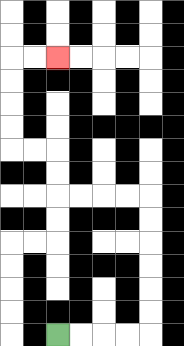{'start': '[2, 14]', 'end': '[2, 2]', 'path_directions': 'R,R,R,R,U,U,U,U,U,U,L,L,L,L,U,U,L,L,U,U,U,U,R,R', 'path_coordinates': '[[2, 14], [3, 14], [4, 14], [5, 14], [6, 14], [6, 13], [6, 12], [6, 11], [6, 10], [6, 9], [6, 8], [5, 8], [4, 8], [3, 8], [2, 8], [2, 7], [2, 6], [1, 6], [0, 6], [0, 5], [0, 4], [0, 3], [0, 2], [1, 2], [2, 2]]'}